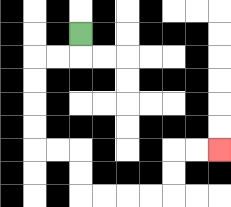{'start': '[3, 1]', 'end': '[9, 6]', 'path_directions': 'D,L,L,D,D,D,D,R,R,D,D,R,R,R,R,U,U,R,R', 'path_coordinates': '[[3, 1], [3, 2], [2, 2], [1, 2], [1, 3], [1, 4], [1, 5], [1, 6], [2, 6], [3, 6], [3, 7], [3, 8], [4, 8], [5, 8], [6, 8], [7, 8], [7, 7], [7, 6], [8, 6], [9, 6]]'}